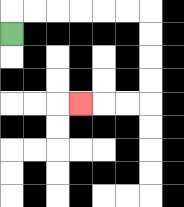{'start': '[0, 1]', 'end': '[3, 4]', 'path_directions': 'U,R,R,R,R,R,R,D,D,D,D,L,L,L', 'path_coordinates': '[[0, 1], [0, 0], [1, 0], [2, 0], [3, 0], [4, 0], [5, 0], [6, 0], [6, 1], [6, 2], [6, 3], [6, 4], [5, 4], [4, 4], [3, 4]]'}